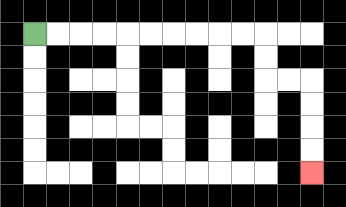{'start': '[1, 1]', 'end': '[13, 7]', 'path_directions': 'R,R,R,R,R,R,R,R,R,R,D,D,R,R,D,D,D,D', 'path_coordinates': '[[1, 1], [2, 1], [3, 1], [4, 1], [5, 1], [6, 1], [7, 1], [8, 1], [9, 1], [10, 1], [11, 1], [11, 2], [11, 3], [12, 3], [13, 3], [13, 4], [13, 5], [13, 6], [13, 7]]'}